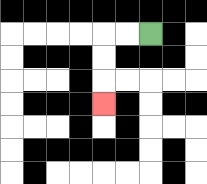{'start': '[6, 1]', 'end': '[4, 4]', 'path_directions': 'L,L,D,D,D', 'path_coordinates': '[[6, 1], [5, 1], [4, 1], [4, 2], [4, 3], [4, 4]]'}